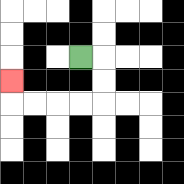{'start': '[3, 2]', 'end': '[0, 3]', 'path_directions': 'R,D,D,L,L,L,L,U', 'path_coordinates': '[[3, 2], [4, 2], [4, 3], [4, 4], [3, 4], [2, 4], [1, 4], [0, 4], [0, 3]]'}